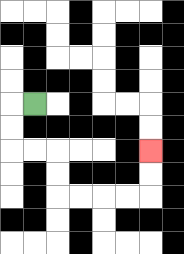{'start': '[1, 4]', 'end': '[6, 6]', 'path_directions': 'L,D,D,R,R,D,D,R,R,R,R,U,U', 'path_coordinates': '[[1, 4], [0, 4], [0, 5], [0, 6], [1, 6], [2, 6], [2, 7], [2, 8], [3, 8], [4, 8], [5, 8], [6, 8], [6, 7], [6, 6]]'}